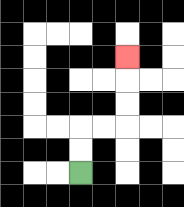{'start': '[3, 7]', 'end': '[5, 2]', 'path_directions': 'U,U,R,R,U,U,U', 'path_coordinates': '[[3, 7], [3, 6], [3, 5], [4, 5], [5, 5], [5, 4], [5, 3], [5, 2]]'}